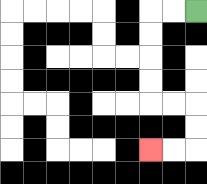{'start': '[8, 0]', 'end': '[6, 6]', 'path_directions': 'L,L,D,D,D,D,R,R,D,D,L,L', 'path_coordinates': '[[8, 0], [7, 0], [6, 0], [6, 1], [6, 2], [6, 3], [6, 4], [7, 4], [8, 4], [8, 5], [8, 6], [7, 6], [6, 6]]'}